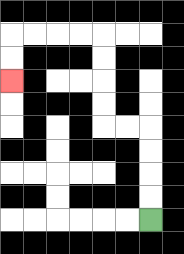{'start': '[6, 9]', 'end': '[0, 3]', 'path_directions': 'U,U,U,U,L,L,U,U,U,U,L,L,L,L,D,D', 'path_coordinates': '[[6, 9], [6, 8], [6, 7], [6, 6], [6, 5], [5, 5], [4, 5], [4, 4], [4, 3], [4, 2], [4, 1], [3, 1], [2, 1], [1, 1], [0, 1], [0, 2], [0, 3]]'}